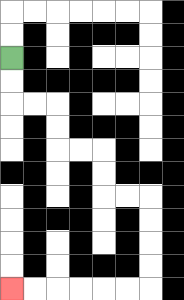{'start': '[0, 2]', 'end': '[0, 12]', 'path_directions': 'D,D,R,R,D,D,R,R,D,D,R,R,D,D,D,D,L,L,L,L,L,L', 'path_coordinates': '[[0, 2], [0, 3], [0, 4], [1, 4], [2, 4], [2, 5], [2, 6], [3, 6], [4, 6], [4, 7], [4, 8], [5, 8], [6, 8], [6, 9], [6, 10], [6, 11], [6, 12], [5, 12], [4, 12], [3, 12], [2, 12], [1, 12], [0, 12]]'}